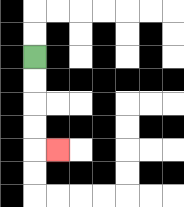{'start': '[1, 2]', 'end': '[2, 6]', 'path_directions': 'D,D,D,D,R', 'path_coordinates': '[[1, 2], [1, 3], [1, 4], [1, 5], [1, 6], [2, 6]]'}